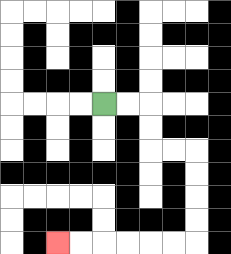{'start': '[4, 4]', 'end': '[2, 10]', 'path_directions': 'R,R,D,D,R,R,D,D,D,D,L,L,L,L,L,L', 'path_coordinates': '[[4, 4], [5, 4], [6, 4], [6, 5], [6, 6], [7, 6], [8, 6], [8, 7], [8, 8], [8, 9], [8, 10], [7, 10], [6, 10], [5, 10], [4, 10], [3, 10], [2, 10]]'}